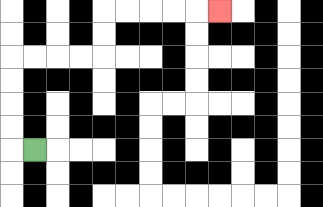{'start': '[1, 6]', 'end': '[9, 0]', 'path_directions': 'L,U,U,U,U,R,R,R,R,U,U,R,R,R,R,R', 'path_coordinates': '[[1, 6], [0, 6], [0, 5], [0, 4], [0, 3], [0, 2], [1, 2], [2, 2], [3, 2], [4, 2], [4, 1], [4, 0], [5, 0], [6, 0], [7, 0], [8, 0], [9, 0]]'}